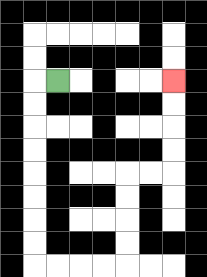{'start': '[2, 3]', 'end': '[7, 3]', 'path_directions': 'L,D,D,D,D,D,D,D,D,R,R,R,R,U,U,U,U,R,R,U,U,U,U', 'path_coordinates': '[[2, 3], [1, 3], [1, 4], [1, 5], [1, 6], [1, 7], [1, 8], [1, 9], [1, 10], [1, 11], [2, 11], [3, 11], [4, 11], [5, 11], [5, 10], [5, 9], [5, 8], [5, 7], [6, 7], [7, 7], [7, 6], [7, 5], [7, 4], [7, 3]]'}